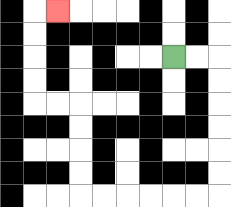{'start': '[7, 2]', 'end': '[2, 0]', 'path_directions': 'R,R,D,D,D,D,D,D,L,L,L,L,L,L,U,U,U,U,L,L,U,U,U,U,R', 'path_coordinates': '[[7, 2], [8, 2], [9, 2], [9, 3], [9, 4], [9, 5], [9, 6], [9, 7], [9, 8], [8, 8], [7, 8], [6, 8], [5, 8], [4, 8], [3, 8], [3, 7], [3, 6], [3, 5], [3, 4], [2, 4], [1, 4], [1, 3], [1, 2], [1, 1], [1, 0], [2, 0]]'}